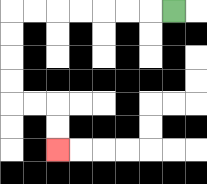{'start': '[7, 0]', 'end': '[2, 6]', 'path_directions': 'L,L,L,L,L,L,L,D,D,D,D,R,R,D,D', 'path_coordinates': '[[7, 0], [6, 0], [5, 0], [4, 0], [3, 0], [2, 0], [1, 0], [0, 0], [0, 1], [0, 2], [0, 3], [0, 4], [1, 4], [2, 4], [2, 5], [2, 6]]'}